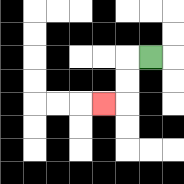{'start': '[6, 2]', 'end': '[4, 4]', 'path_directions': 'L,D,D,L', 'path_coordinates': '[[6, 2], [5, 2], [5, 3], [5, 4], [4, 4]]'}